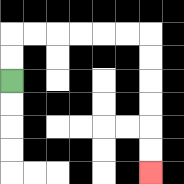{'start': '[0, 3]', 'end': '[6, 7]', 'path_directions': 'U,U,R,R,R,R,R,R,D,D,D,D,D,D', 'path_coordinates': '[[0, 3], [0, 2], [0, 1], [1, 1], [2, 1], [3, 1], [4, 1], [5, 1], [6, 1], [6, 2], [6, 3], [6, 4], [6, 5], [6, 6], [6, 7]]'}